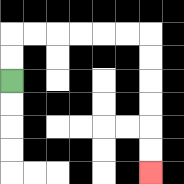{'start': '[0, 3]', 'end': '[6, 7]', 'path_directions': 'U,U,R,R,R,R,R,R,D,D,D,D,D,D', 'path_coordinates': '[[0, 3], [0, 2], [0, 1], [1, 1], [2, 1], [3, 1], [4, 1], [5, 1], [6, 1], [6, 2], [6, 3], [6, 4], [6, 5], [6, 6], [6, 7]]'}